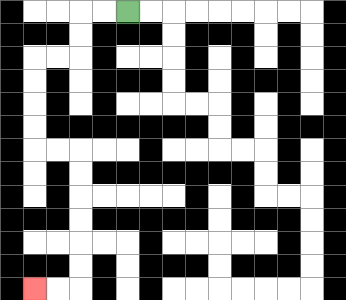{'start': '[5, 0]', 'end': '[1, 12]', 'path_directions': 'L,L,D,D,L,L,D,D,D,D,R,R,D,D,D,D,D,D,L,L', 'path_coordinates': '[[5, 0], [4, 0], [3, 0], [3, 1], [3, 2], [2, 2], [1, 2], [1, 3], [1, 4], [1, 5], [1, 6], [2, 6], [3, 6], [3, 7], [3, 8], [3, 9], [3, 10], [3, 11], [3, 12], [2, 12], [1, 12]]'}